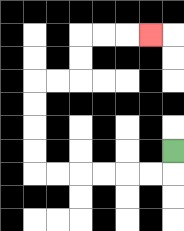{'start': '[7, 6]', 'end': '[6, 1]', 'path_directions': 'D,L,L,L,L,L,L,U,U,U,U,R,R,U,U,R,R,R', 'path_coordinates': '[[7, 6], [7, 7], [6, 7], [5, 7], [4, 7], [3, 7], [2, 7], [1, 7], [1, 6], [1, 5], [1, 4], [1, 3], [2, 3], [3, 3], [3, 2], [3, 1], [4, 1], [5, 1], [6, 1]]'}